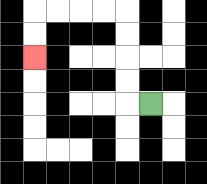{'start': '[6, 4]', 'end': '[1, 2]', 'path_directions': 'L,U,U,U,U,L,L,L,L,D,D', 'path_coordinates': '[[6, 4], [5, 4], [5, 3], [5, 2], [5, 1], [5, 0], [4, 0], [3, 0], [2, 0], [1, 0], [1, 1], [1, 2]]'}